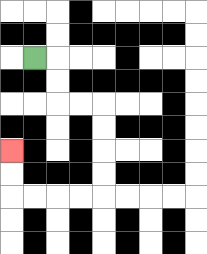{'start': '[1, 2]', 'end': '[0, 6]', 'path_directions': 'R,D,D,R,R,D,D,D,D,L,L,L,L,U,U', 'path_coordinates': '[[1, 2], [2, 2], [2, 3], [2, 4], [3, 4], [4, 4], [4, 5], [4, 6], [4, 7], [4, 8], [3, 8], [2, 8], [1, 8], [0, 8], [0, 7], [0, 6]]'}